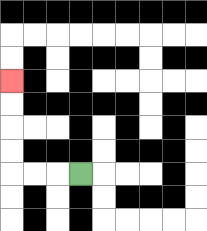{'start': '[3, 7]', 'end': '[0, 3]', 'path_directions': 'L,L,L,U,U,U,U', 'path_coordinates': '[[3, 7], [2, 7], [1, 7], [0, 7], [0, 6], [0, 5], [0, 4], [0, 3]]'}